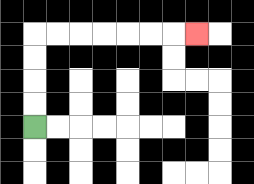{'start': '[1, 5]', 'end': '[8, 1]', 'path_directions': 'U,U,U,U,R,R,R,R,R,R,R', 'path_coordinates': '[[1, 5], [1, 4], [1, 3], [1, 2], [1, 1], [2, 1], [3, 1], [4, 1], [5, 1], [6, 1], [7, 1], [8, 1]]'}